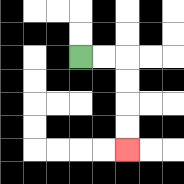{'start': '[3, 2]', 'end': '[5, 6]', 'path_directions': 'R,R,D,D,D,D', 'path_coordinates': '[[3, 2], [4, 2], [5, 2], [5, 3], [5, 4], [5, 5], [5, 6]]'}